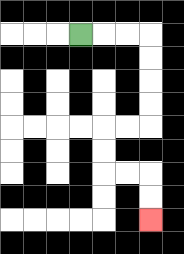{'start': '[3, 1]', 'end': '[6, 9]', 'path_directions': 'R,R,R,D,D,D,D,L,L,D,D,R,R,D,D', 'path_coordinates': '[[3, 1], [4, 1], [5, 1], [6, 1], [6, 2], [6, 3], [6, 4], [6, 5], [5, 5], [4, 5], [4, 6], [4, 7], [5, 7], [6, 7], [6, 8], [6, 9]]'}